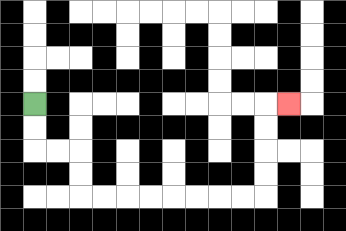{'start': '[1, 4]', 'end': '[12, 4]', 'path_directions': 'D,D,R,R,D,D,R,R,R,R,R,R,R,R,U,U,U,U,R', 'path_coordinates': '[[1, 4], [1, 5], [1, 6], [2, 6], [3, 6], [3, 7], [3, 8], [4, 8], [5, 8], [6, 8], [7, 8], [8, 8], [9, 8], [10, 8], [11, 8], [11, 7], [11, 6], [11, 5], [11, 4], [12, 4]]'}